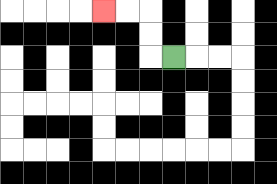{'start': '[7, 2]', 'end': '[4, 0]', 'path_directions': 'L,U,U,L,L', 'path_coordinates': '[[7, 2], [6, 2], [6, 1], [6, 0], [5, 0], [4, 0]]'}